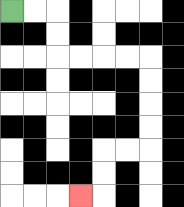{'start': '[0, 0]', 'end': '[3, 8]', 'path_directions': 'R,R,D,D,R,R,R,R,D,D,D,D,L,L,D,D,L', 'path_coordinates': '[[0, 0], [1, 0], [2, 0], [2, 1], [2, 2], [3, 2], [4, 2], [5, 2], [6, 2], [6, 3], [6, 4], [6, 5], [6, 6], [5, 6], [4, 6], [4, 7], [4, 8], [3, 8]]'}